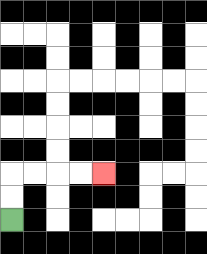{'start': '[0, 9]', 'end': '[4, 7]', 'path_directions': 'U,U,R,R,R,R', 'path_coordinates': '[[0, 9], [0, 8], [0, 7], [1, 7], [2, 7], [3, 7], [4, 7]]'}